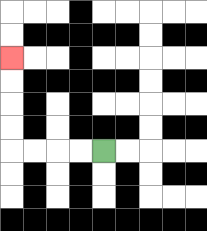{'start': '[4, 6]', 'end': '[0, 2]', 'path_directions': 'L,L,L,L,U,U,U,U', 'path_coordinates': '[[4, 6], [3, 6], [2, 6], [1, 6], [0, 6], [0, 5], [0, 4], [0, 3], [0, 2]]'}